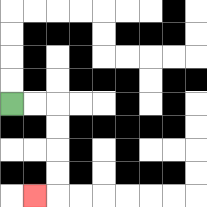{'start': '[0, 4]', 'end': '[1, 8]', 'path_directions': 'R,R,D,D,D,D,L', 'path_coordinates': '[[0, 4], [1, 4], [2, 4], [2, 5], [2, 6], [2, 7], [2, 8], [1, 8]]'}